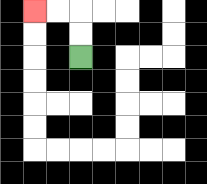{'start': '[3, 2]', 'end': '[1, 0]', 'path_directions': 'U,U,L,L', 'path_coordinates': '[[3, 2], [3, 1], [3, 0], [2, 0], [1, 0]]'}